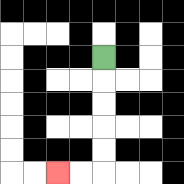{'start': '[4, 2]', 'end': '[2, 7]', 'path_directions': 'D,D,D,D,D,L,L', 'path_coordinates': '[[4, 2], [4, 3], [4, 4], [4, 5], [4, 6], [4, 7], [3, 7], [2, 7]]'}